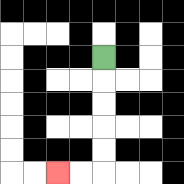{'start': '[4, 2]', 'end': '[2, 7]', 'path_directions': 'D,D,D,D,D,L,L', 'path_coordinates': '[[4, 2], [4, 3], [4, 4], [4, 5], [4, 6], [4, 7], [3, 7], [2, 7]]'}